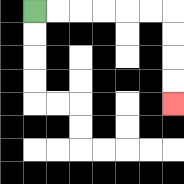{'start': '[1, 0]', 'end': '[7, 4]', 'path_directions': 'R,R,R,R,R,R,D,D,D,D', 'path_coordinates': '[[1, 0], [2, 0], [3, 0], [4, 0], [5, 0], [6, 0], [7, 0], [7, 1], [7, 2], [7, 3], [7, 4]]'}